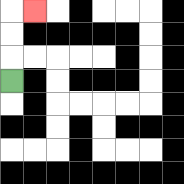{'start': '[0, 3]', 'end': '[1, 0]', 'path_directions': 'U,U,U,R', 'path_coordinates': '[[0, 3], [0, 2], [0, 1], [0, 0], [1, 0]]'}